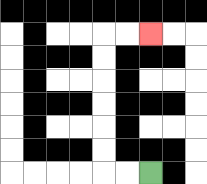{'start': '[6, 7]', 'end': '[6, 1]', 'path_directions': 'L,L,U,U,U,U,U,U,R,R', 'path_coordinates': '[[6, 7], [5, 7], [4, 7], [4, 6], [4, 5], [4, 4], [4, 3], [4, 2], [4, 1], [5, 1], [6, 1]]'}